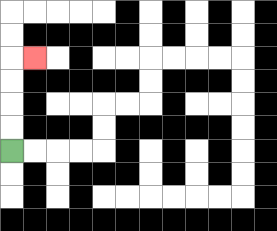{'start': '[0, 6]', 'end': '[1, 2]', 'path_directions': 'U,U,U,U,R', 'path_coordinates': '[[0, 6], [0, 5], [0, 4], [0, 3], [0, 2], [1, 2]]'}